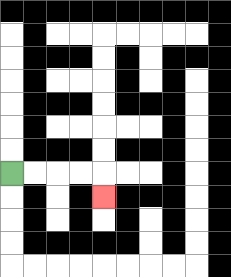{'start': '[0, 7]', 'end': '[4, 8]', 'path_directions': 'R,R,R,R,D', 'path_coordinates': '[[0, 7], [1, 7], [2, 7], [3, 7], [4, 7], [4, 8]]'}